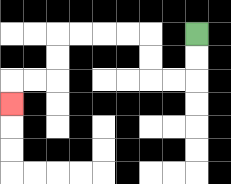{'start': '[8, 1]', 'end': '[0, 4]', 'path_directions': 'D,D,L,L,U,U,L,L,L,L,D,D,L,L,D', 'path_coordinates': '[[8, 1], [8, 2], [8, 3], [7, 3], [6, 3], [6, 2], [6, 1], [5, 1], [4, 1], [3, 1], [2, 1], [2, 2], [2, 3], [1, 3], [0, 3], [0, 4]]'}